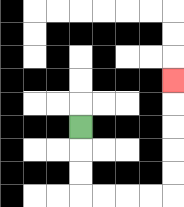{'start': '[3, 5]', 'end': '[7, 3]', 'path_directions': 'D,D,D,R,R,R,R,U,U,U,U,U', 'path_coordinates': '[[3, 5], [3, 6], [3, 7], [3, 8], [4, 8], [5, 8], [6, 8], [7, 8], [7, 7], [7, 6], [7, 5], [7, 4], [7, 3]]'}